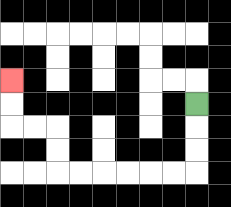{'start': '[8, 4]', 'end': '[0, 3]', 'path_directions': 'D,D,D,L,L,L,L,L,L,U,U,L,L,U,U', 'path_coordinates': '[[8, 4], [8, 5], [8, 6], [8, 7], [7, 7], [6, 7], [5, 7], [4, 7], [3, 7], [2, 7], [2, 6], [2, 5], [1, 5], [0, 5], [0, 4], [0, 3]]'}